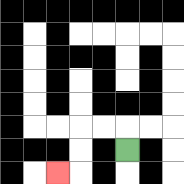{'start': '[5, 6]', 'end': '[2, 7]', 'path_directions': 'U,L,L,D,D,L', 'path_coordinates': '[[5, 6], [5, 5], [4, 5], [3, 5], [3, 6], [3, 7], [2, 7]]'}